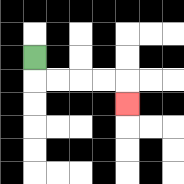{'start': '[1, 2]', 'end': '[5, 4]', 'path_directions': 'D,R,R,R,R,D', 'path_coordinates': '[[1, 2], [1, 3], [2, 3], [3, 3], [4, 3], [5, 3], [5, 4]]'}